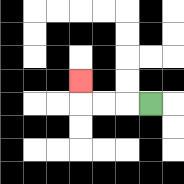{'start': '[6, 4]', 'end': '[3, 3]', 'path_directions': 'L,L,L,U', 'path_coordinates': '[[6, 4], [5, 4], [4, 4], [3, 4], [3, 3]]'}